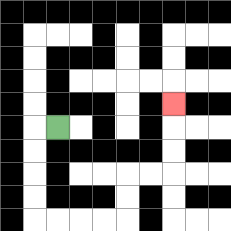{'start': '[2, 5]', 'end': '[7, 4]', 'path_directions': 'L,D,D,D,D,R,R,R,R,U,U,R,R,U,U,U', 'path_coordinates': '[[2, 5], [1, 5], [1, 6], [1, 7], [1, 8], [1, 9], [2, 9], [3, 9], [4, 9], [5, 9], [5, 8], [5, 7], [6, 7], [7, 7], [7, 6], [7, 5], [7, 4]]'}